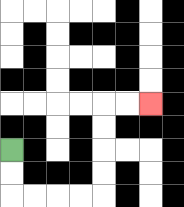{'start': '[0, 6]', 'end': '[6, 4]', 'path_directions': 'D,D,R,R,R,R,U,U,U,U,R,R', 'path_coordinates': '[[0, 6], [0, 7], [0, 8], [1, 8], [2, 8], [3, 8], [4, 8], [4, 7], [4, 6], [4, 5], [4, 4], [5, 4], [6, 4]]'}